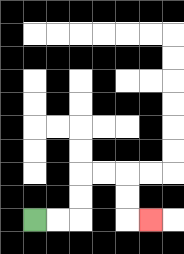{'start': '[1, 9]', 'end': '[6, 9]', 'path_directions': 'R,R,U,U,R,R,D,D,R', 'path_coordinates': '[[1, 9], [2, 9], [3, 9], [3, 8], [3, 7], [4, 7], [5, 7], [5, 8], [5, 9], [6, 9]]'}